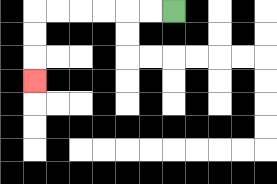{'start': '[7, 0]', 'end': '[1, 3]', 'path_directions': 'L,L,L,L,L,L,D,D,D', 'path_coordinates': '[[7, 0], [6, 0], [5, 0], [4, 0], [3, 0], [2, 0], [1, 0], [1, 1], [1, 2], [1, 3]]'}